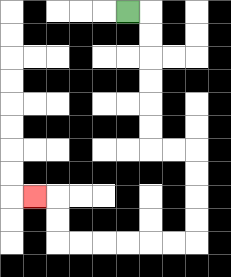{'start': '[5, 0]', 'end': '[1, 8]', 'path_directions': 'R,D,D,D,D,D,D,R,R,D,D,D,D,L,L,L,L,L,L,U,U,L', 'path_coordinates': '[[5, 0], [6, 0], [6, 1], [6, 2], [6, 3], [6, 4], [6, 5], [6, 6], [7, 6], [8, 6], [8, 7], [8, 8], [8, 9], [8, 10], [7, 10], [6, 10], [5, 10], [4, 10], [3, 10], [2, 10], [2, 9], [2, 8], [1, 8]]'}